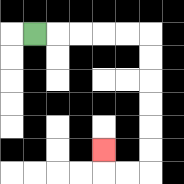{'start': '[1, 1]', 'end': '[4, 6]', 'path_directions': 'R,R,R,R,R,D,D,D,D,D,D,L,L,U', 'path_coordinates': '[[1, 1], [2, 1], [3, 1], [4, 1], [5, 1], [6, 1], [6, 2], [6, 3], [6, 4], [6, 5], [6, 6], [6, 7], [5, 7], [4, 7], [4, 6]]'}